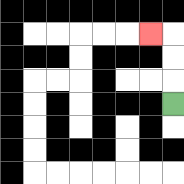{'start': '[7, 4]', 'end': '[6, 1]', 'path_directions': 'U,U,U,L', 'path_coordinates': '[[7, 4], [7, 3], [7, 2], [7, 1], [6, 1]]'}